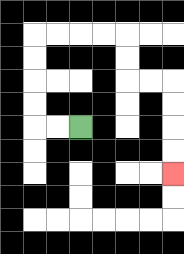{'start': '[3, 5]', 'end': '[7, 7]', 'path_directions': 'L,L,U,U,U,U,R,R,R,R,D,D,R,R,D,D,D,D', 'path_coordinates': '[[3, 5], [2, 5], [1, 5], [1, 4], [1, 3], [1, 2], [1, 1], [2, 1], [3, 1], [4, 1], [5, 1], [5, 2], [5, 3], [6, 3], [7, 3], [7, 4], [7, 5], [7, 6], [7, 7]]'}